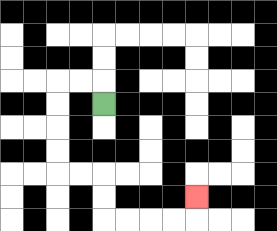{'start': '[4, 4]', 'end': '[8, 8]', 'path_directions': 'U,L,L,D,D,D,D,R,R,D,D,R,R,R,R,U', 'path_coordinates': '[[4, 4], [4, 3], [3, 3], [2, 3], [2, 4], [2, 5], [2, 6], [2, 7], [3, 7], [4, 7], [4, 8], [4, 9], [5, 9], [6, 9], [7, 9], [8, 9], [8, 8]]'}